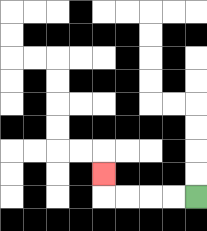{'start': '[8, 8]', 'end': '[4, 7]', 'path_directions': 'L,L,L,L,U', 'path_coordinates': '[[8, 8], [7, 8], [6, 8], [5, 8], [4, 8], [4, 7]]'}